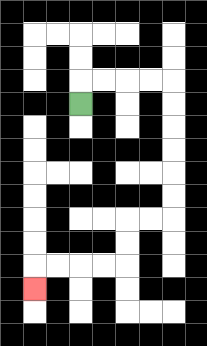{'start': '[3, 4]', 'end': '[1, 12]', 'path_directions': 'U,R,R,R,R,D,D,D,D,D,D,L,L,D,D,L,L,L,L,D', 'path_coordinates': '[[3, 4], [3, 3], [4, 3], [5, 3], [6, 3], [7, 3], [7, 4], [7, 5], [7, 6], [7, 7], [7, 8], [7, 9], [6, 9], [5, 9], [5, 10], [5, 11], [4, 11], [3, 11], [2, 11], [1, 11], [1, 12]]'}